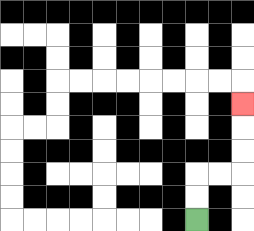{'start': '[8, 9]', 'end': '[10, 4]', 'path_directions': 'U,U,R,R,U,U,U', 'path_coordinates': '[[8, 9], [8, 8], [8, 7], [9, 7], [10, 7], [10, 6], [10, 5], [10, 4]]'}